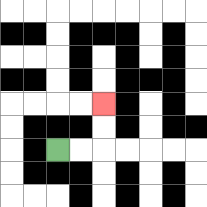{'start': '[2, 6]', 'end': '[4, 4]', 'path_directions': 'R,R,U,U', 'path_coordinates': '[[2, 6], [3, 6], [4, 6], [4, 5], [4, 4]]'}